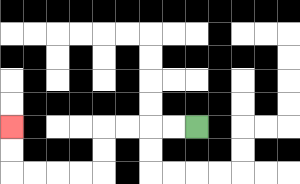{'start': '[8, 5]', 'end': '[0, 5]', 'path_directions': 'L,L,L,L,D,D,L,L,L,L,U,U', 'path_coordinates': '[[8, 5], [7, 5], [6, 5], [5, 5], [4, 5], [4, 6], [4, 7], [3, 7], [2, 7], [1, 7], [0, 7], [0, 6], [0, 5]]'}